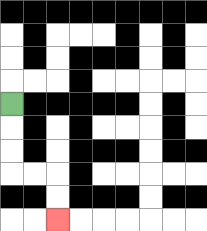{'start': '[0, 4]', 'end': '[2, 9]', 'path_directions': 'D,D,D,R,R,D,D', 'path_coordinates': '[[0, 4], [0, 5], [0, 6], [0, 7], [1, 7], [2, 7], [2, 8], [2, 9]]'}